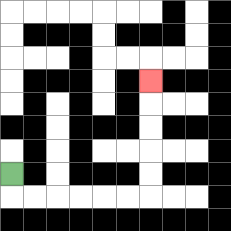{'start': '[0, 7]', 'end': '[6, 3]', 'path_directions': 'D,R,R,R,R,R,R,U,U,U,U,U', 'path_coordinates': '[[0, 7], [0, 8], [1, 8], [2, 8], [3, 8], [4, 8], [5, 8], [6, 8], [6, 7], [6, 6], [6, 5], [6, 4], [6, 3]]'}